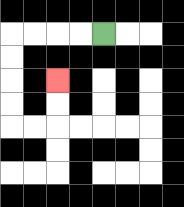{'start': '[4, 1]', 'end': '[2, 3]', 'path_directions': 'L,L,L,L,D,D,D,D,R,R,U,U', 'path_coordinates': '[[4, 1], [3, 1], [2, 1], [1, 1], [0, 1], [0, 2], [0, 3], [0, 4], [0, 5], [1, 5], [2, 5], [2, 4], [2, 3]]'}